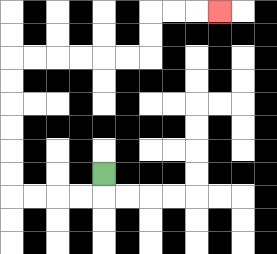{'start': '[4, 7]', 'end': '[9, 0]', 'path_directions': 'D,L,L,L,L,U,U,U,U,U,U,R,R,R,R,R,R,U,U,R,R,R', 'path_coordinates': '[[4, 7], [4, 8], [3, 8], [2, 8], [1, 8], [0, 8], [0, 7], [0, 6], [0, 5], [0, 4], [0, 3], [0, 2], [1, 2], [2, 2], [3, 2], [4, 2], [5, 2], [6, 2], [6, 1], [6, 0], [7, 0], [8, 0], [9, 0]]'}